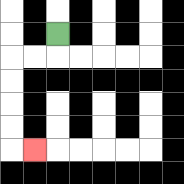{'start': '[2, 1]', 'end': '[1, 6]', 'path_directions': 'D,L,L,D,D,D,D,R', 'path_coordinates': '[[2, 1], [2, 2], [1, 2], [0, 2], [0, 3], [0, 4], [0, 5], [0, 6], [1, 6]]'}